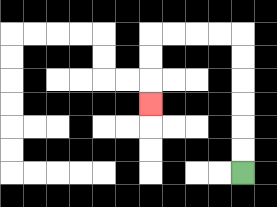{'start': '[10, 7]', 'end': '[6, 4]', 'path_directions': 'U,U,U,U,U,U,L,L,L,L,D,D,D', 'path_coordinates': '[[10, 7], [10, 6], [10, 5], [10, 4], [10, 3], [10, 2], [10, 1], [9, 1], [8, 1], [7, 1], [6, 1], [6, 2], [6, 3], [6, 4]]'}